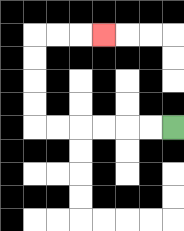{'start': '[7, 5]', 'end': '[4, 1]', 'path_directions': 'L,L,L,L,L,L,U,U,U,U,R,R,R', 'path_coordinates': '[[7, 5], [6, 5], [5, 5], [4, 5], [3, 5], [2, 5], [1, 5], [1, 4], [1, 3], [1, 2], [1, 1], [2, 1], [3, 1], [4, 1]]'}